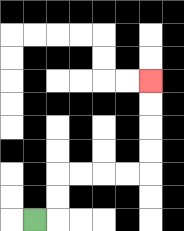{'start': '[1, 9]', 'end': '[6, 3]', 'path_directions': 'R,U,U,R,R,R,R,U,U,U,U', 'path_coordinates': '[[1, 9], [2, 9], [2, 8], [2, 7], [3, 7], [4, 7], [5, 7], [6, 7], [6, 6], [6, 5], [6, 4], [6, 3]]'}